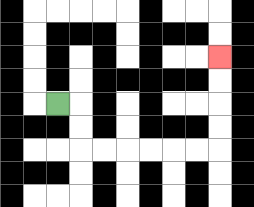{'start': '[2, 4]', 'end': '[9, 2]', 'path_directions': 'R,D,D,R,R,R,R,R,R,U,U,U,U', 'path_coordinates': '[[2, 4], [3, 4], [3, 5], [3, 6], [4, 6], [5, 6], [6, 6], [7, 6], [8, 6], [9, 6], [9, 5], [9, 4], [9, 3], [9, 2]]'}